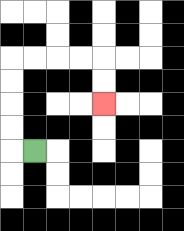{'start': '[1, 6]', 'end': '[4, 4]', 'path_directions': 'L,U,U,U,U,R,R,R,R,D,D', 'path_coordinates': '[[1, 6], [0, 6], [0, 5], [0, 4], [0, 3], [0, 2], [1, 2], [2, 2], [3, 2], [4, 2], [4, 3], [4, 4]]'}